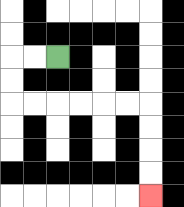{'start': '[2, 2]', 'end': '[6, 8]', 'path_directions': 'L,L,D,D,R,R,R,R,R,R,D,D,D,D', 'path_coordinates': '[[2, 2], [1, 2], [0, 2], [0, 3], [0, 4], [1, 4], [2, 4], [3, 4], [4, 4], [5, 4], [6, 4], [6, 5], [6, 6], [6, 7], [6, 8]]'}